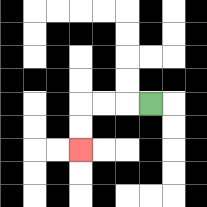{'start': '[6, 4]', 'end': '[3, 6]', 'path_directions': 'L,L,L,D,D', 'path_coordinates': '[[6, 4], [5, 4], [4, 4], [3, 4], [3, 5], [3, 6]]'}